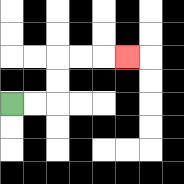{'start': '[0, 4]', 'end': '[5, 2]', 'path_directions': 'R,R,U,U,R,R,R', 'path_coordinates': '[[0, 4], [1, 4], [2, 4], [2, 3], [2, 2], [3, 2], [4, 2], [5, 2]]'}